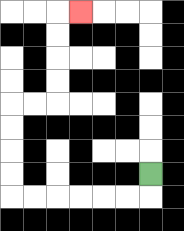{'start': '[6, 7]', 'end': '[3, 0]', 'path_directions': 'D,L,L,L,L,L,L,U,U,U,U,R,R,U,U,U,U,R', 'path_coordinates': '[[6, 7], [6, 8], [5, 8], [4, 8], [3, 8], [2, 8], [1, 8], [0, 8], [0, 7], [0, 6], [0, 5], [0, 4], [1, 4], [2, 4], [2, 3], [2, 2], [2, 1], [2, 0], [3, 0]]'}